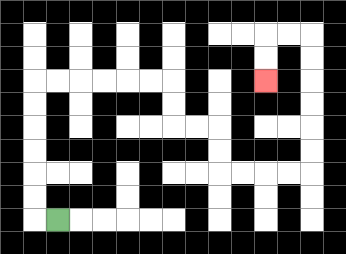{'start': '[2, 9]', 'end': '[11, 3]', 'path_directions': 'L,U,U,U,U,U,U,R,R,R,R,R,R,D,D,R,R,D,D,R,R,R,R,U,U,U,U,U,U,L,L,D,D', 'path_coordinates': '[[2, 9], [1, 9], [1, 8], [1, 7], [1, 6], [1, 5], [1, 4], [1, 3], [2, 3], [3, 3], [4, 3], [5, 3], [6, 3], [7, 3], [7, 4], [7, 5], [8, 5], [9, 5], [9, 6], [9, 7], [10, 7], [11, 7], [12, 7], [13, 7], [13, 6], [13, 5], [13, 4], [13, 3], [13, 2], [13, 1], [12, 1], [11, 1], [11, 2], [11, 3]]'}